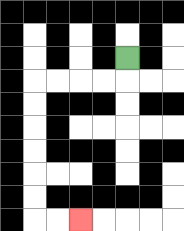{'start': '[5, 2]', 'end': '[3, 9]', 'path_directions': 'D,L,L,L,L,D,D,D,D,D,D,R,R', 'path_coordinates': '[[5, 2], [5, 3], [4, 3], [3, 3], [2, 3], [1, 3], [1, 4], [1, 5], [1, 6], [1, 7], [1, 8], [1, 9], [2, 9], [3, 9]]'}